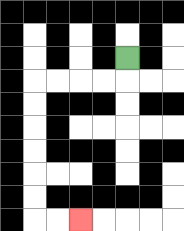{'start': '[5, 2]', 'end': '[3, 9]', 'path_directions': 'D,L,L,L,L,D,D,D,D,D,D,R,R', 'path_coordinates': '[[5, 2], [5, 3], [4, 3], [3, 3], [2, 3], [1, 3], [1, 4], [1, 5], [1, 6], [1, 7], [1, 8], [1, 9], [2, 9], [3, 9]]'}